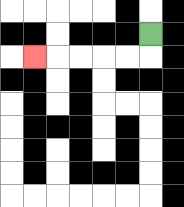{'start': '[6, 1]', 'end': '[1, 2]', 'path_directions': 'D,L,L,L,L,L', 'path_coordinates': '[[6, 1], [6, 2], [5, 2], [4, 2], [3, 2], [2, 2], [1, 2]]'}